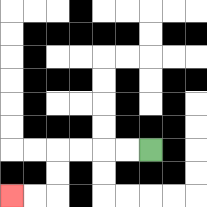{'start': '[6, 6]', 'end': '[0, 8]', 'path_directions': 'L,L,L,L,D,D,L,L', 'path_coordinates': '[[6, 6], [5, 6], [4, 6], [3, 6], [2, 6], [2, 7], [2, 8], [1, 8], [0, 8]]'}